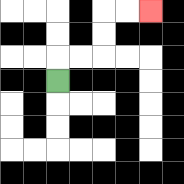{'start': '[2, 3]', 'end': '[6, 0]', 'path_directions': 'U,R,R,U,U,R,R', 'path_coordinates': '[[2, 3], [2, 2], [3, 2], [4, 2], [4, 1], [4, 0], [5, 0], [6, 0]]'}